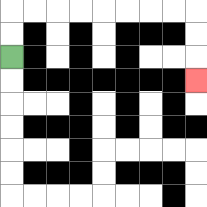{'start': '[0, 2]', 'end': '[8, 3]', 'path_directions': 'U,U,R,R,R,R,R,R,R,R,D,D,D', 'path_coordinates': '[[0, 2], [0, 1], [0, 0], [1, 0], [2, 0], [3, 0], [4, 0], [5, 0], [6, 0], [7, 0], [8, 0], [8, 1], [8, 2], [8, 3]]'}